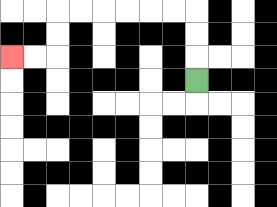{'start': '[8, 3]', 'end': '[0, 2]', 'path_directions': 'U,U,U,L,L,L,L,L,L,D,D,L,L', 'path_coordinates': '[[8, 3], [8, 2], [8, 1], [8, 0], [7, 0], [6, 0], [5, 0], [4, 0], [3, 0], [2, 0], [2, 1], [2, 2], [1, 2], [0, 2]]'}